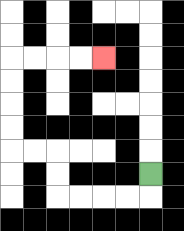{'start': '[6, 7]', 'end': '[4, 2]', 'path_directions': 'D,L,L,L,L,U,U,L,L,U,U,U,U,R,R,R,R', 'path_coordinates': '[[6, 7], [6, 8], [5, 8], [4, 8], [3, 8], [2, 8], [2, 7], [2, 6], [1, 6], [0, 6], [0, 5], [0, 4], [0, 3], [0, 2], [1, 2], [2, 2], [3, 2], [4, 2]]'}